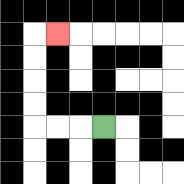{'start': '[4, 5]', 'end': '[2, 1]', 'path_directions': 'L,L,L,U,U,U,U,R', 'path_coordinates': '[[4, 5], [3, 5], [2, 5], [1, 5], [1, 4], [1, 3], [1, 2], [1, 1], [2, 1]]'}